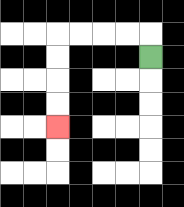{'start': '[6, 2]', 'end': '[2, 5]', 'path_directions': 'U,L,L,L,L,D,D,D,D', 'path_coordinates': '[[6, 2], [6, 1], [5, 1], [4, 1], [3, 1], [2, 1], [2, 2], [2, 3], [2, 4], [2, 5]]'}